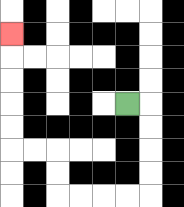{'start': '[5, 4]', 'end': '[0, 1]', 'path_directions': 'R,D,D,D,D,L,L,L,L,U,U,L,L,U,U,U,U,U', 'path_coordinates': '[[5, 4], [6, 4], [6, 5], [6, 6], [6, 7], [6, 8], [5, 8], [4, 8], [3, 8], [2, 8], [2, 7], [2, 6], [1, 6], [0, 6], [0, 5], [0, 4], [0, 3], [0, 2], [0, 1]]'}